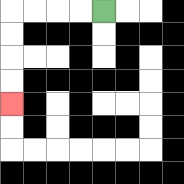{'start': '[4, 0]', 'end': '[0, 4]', 'path_directions': 'L,L,L,L,D,D,D,D', 'path_coordinates': '[[4, 0], [3, 0], [2, 0], [1, 0], [0, 0], [0, 1], [0, 2], [0, 3], [0, 4]]'}